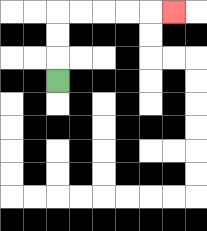{'start': '[2, 3]', 'end': '[7, 0]', 'path_directions': 'U,U,U,R,R,R,R,R', 'path_coordinates': '[[2, 3], [2, 2], [2, 1], [2, 0], [3, 0], [4, 0], [5, 0], [6, 0], [7, 0]]'}